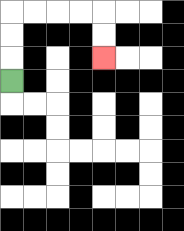{'start': '[0, 3]', 'end': '[4, 2]', 'path_directions': 'U,U,U,R,R,R,R,D,D', 'path_coordinates': '[[0, 3], [0, 2], [0, 1], [0, 0], [1, 0], [2, 0], [3, 0], [4, 0], [4, 1], [4, 2]]'}